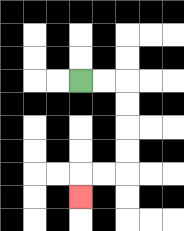{'start': '[3, 3]', 'end': '[3, 8]', 'path_directions': 'R,R,D,D,D,D,L,L,D', 'path_coordinates': '[[3, 3], [4, 3], [5, 3], [5, 4], [5, 5], [5, 6], [5, 7], [4, 7], [3, 7], [3, 8]]'}